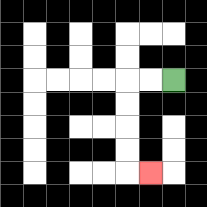{'start': '[7, 3]', 'end': '[6, 7]', 'path_directions': 'L,L,D,D,D,D,R', 'path_coordinates': '[[7, 3], [6, 3], [5, 3], [5, 4], [5, 5], [5, 6], [5, 7], [6, 7]]'}